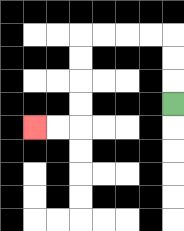{'start': '[7, 4]', 'end': '[1, 5]', 'path_directions': 'U,U,U,L,L,L,L,D,D,D,D,L,L', 'path_coordinates': '[[7, 4], [7, 3], [7, 2], [7, 1], [6, 1], [5, 1], [4, 1], [3, 1], [3, 2], [3, 3], [3, 4], [3, 5], [2, 5], [1, 5]]'}